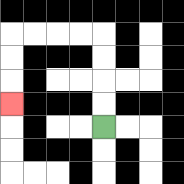{'start': '[4, 5]', 'end': '[0, 4]', 'path_directions': 'U,U,U,U,L,L,L,L,D,D,D', 'path_coordinates': '[[4, 5], [4, 4], [4, 3], [4, 2], [4, 1], [3, 1], [2, 1], [1, 1], [0, 1], [0, 2], [0, 3], [0, 4]]'}